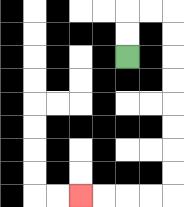{'start': '[5, 2]', 'end': '[3, 8]', 'path_directions': 'U,U,R,R,D,D,D,D,D,D,D,D,L,L,L,L', 'path_coordinates': '[[5, 2], [5, 1], [5, 0], [6, 0], [7, 0], [7, 1], [7, 2], [7, 3], [7, 4], [7, 5], [7, 6], [7, 7], [7, 8], [6, 8], [5, 8], [4, 8], [3, 8]]'}